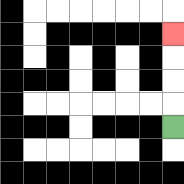{'start': '[7, 5]', 'end': '[7, 1]', 'path_directions': 'U,U,U,U', 'path_coordinates': '[[7, 5], [7, 4], [7, 3], [7, 2], [7, 1]]'}